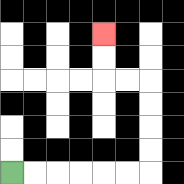{'start': '[0, 7]', 'end': '[4, 1]', 'path_directions': 'R,R,R,R,R,R,U,U,U,U,L,L,U,U', 'path_coordinates': '[[0, 7], [1, 7], [2, 7], [3, 7], [4, 7], [5, 7], [6, 7], [6, 6], [6, 5], [6, 4], [6, 3], [5, 3], [4, 3], [4, 2], [4, 1]]'}